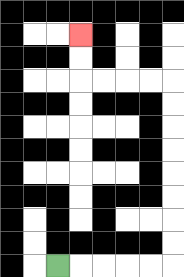{'start': '[2, 11]', 'end': '[3, 1]', 'path_directions': 'R,R,R,R,R,U,U,U,U,U,U,U,U,L,L,L,L,U,U', 'path_coordinates': '[[2, 11], [3, 11], [4, 11], [5, 11], [6, 11], [7, 11], [7, 10], [7, 9], [7, 8], [7, 7], [7, 6], [7, 5], [7, 4], [7, 3], [6, 3], [5, 3], [4, 3], [3, 3], [3, 2], [3, 1]]'}